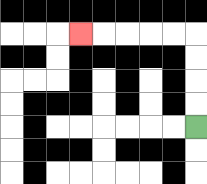{'start': '[8, 5]', 'end': '[3, 1]', 'path_directions': 'U,U,U,U,L,L,L,L,L', 'path_coordinates': '[[8, 5], [8, 4], [8, 3], [8, 2], [8, 1], [7, 1], [6, 1], [5, 1], [4, 1], [3, 1]]'}